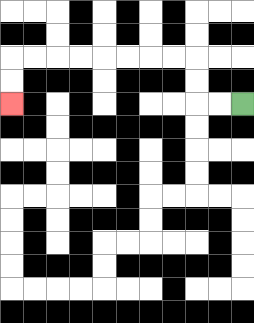{'start': '[10, 4]', 'end': '[0, 4]', 'path_directions': 'L,L,U,U,L,L,L,L,L,L,L,L,D,D', 'path_coordinates': '[[10, 4], [9, 4], [8, 4], [8, 3], [8, 2], [7, 2], [6, 2], [5, 2], [4, 2], [3, 2], [2, 2], [1, 2], [0, 2], [0, 3], [0, 4]]'}